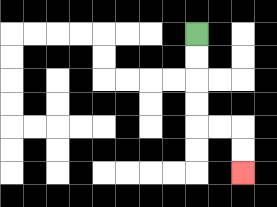{'start': '[8, 1]', 'end': '[10, 7]', 'path_directions': 'D,D,D,D,R,R,D,D', 'path_coordinates': '[[8, 1], [8, 2], [8, 3], [8, 4], [8, 5], [9, 5], [10, 5], [10, 6], [10, 7]]'}